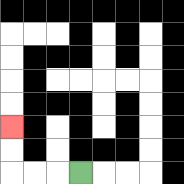{'start': '[3, 7]', 'end': '[0, 5]', 'path_directions': 'L,L,L,U,U', 'path_coordinates': '[[3, 7], [2, 7], [1, 7], [0, 7], [0, 6], [0, 5]]'}